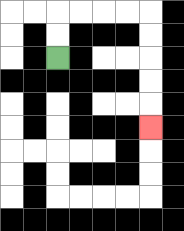{'start': '[2, 2]', 'end': '[6, 5]', 'path_directions': 'U,U,R,R,R,R,D,D,D,D,D', 'path_coordinates': '[[2, 2], [2, 1], [2, 0], [3, 0], [4, 0], [5, 0], [6, 0], [6, 1], [6, 2], [6, 3], [6, 4], [6, 5]]'}